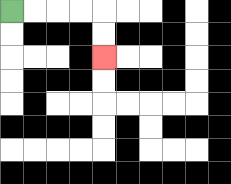{'start': '[0, 0]', 'end': '[4, 2]', 'path_directions': 'R,R,R,R,D,D', 'path_coordinates': '[[0, 0], [1, 0], [2, 0], [3, 0], [4, 0], [4, 1], [4, 2]]'}